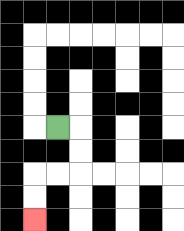{'start': '[2, 5]', 'end': '[1, 9]', 'path_directions': 'R,D,D,L,L,D,D', 'path_coordinates': '[[2, 5], [3, 5], [3, 6], [3, 7], [2, 7], [1, 7], [1, 8], [1, 9]]'}